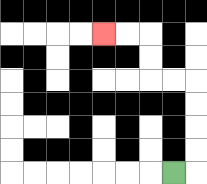{'start': '[7, 7]', 'end': '[4, 1]', 'path_directions': 'R,U,U,U,U,L,L,U,U,L,L', 'path_coordinates': '[[7, 7], [8, 7], [8, 6], [8, 5], [8, 4], [8, 3], [7, 3], [6, 3], [6, 2], [6, 1], [5, 1], [4, 1]]'}